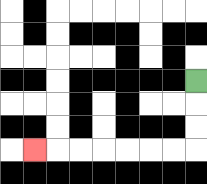{'start': '[8, 3]', 'end': '[1, 6]', 'path_directions': 'D,D,D,L,L,L,L,L,L,L', 'path_coordinates': '[[8, 3], [8, 4], [8, 5], [8, 6], [7, 6], [6, 6], [5, 6], [4, 6], [3, 6], [2, 6], [1, 6]]'}